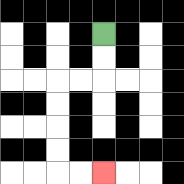{'start': '[4, 1]', 'end': '[4, 7]', 'path_directions': 'D,D,L,L,D,D,D,D,R,R', 'path_coordinates': '[[4, 1], [4, 2], [4, 3], [3, 3], [2, 3], [2, 4], [2, 5], [2, 6], [2, 7], [3, 7], [4, 7]]'}